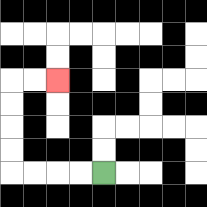{'start': '[4, 7]', 'end': '[2, 3]', 'path_directions': 'L,L,L,L,U,U,U,U,R,R', 'path_coordinates': '[[4, 7], [3, 7], [2, 7], [1, 7], [0, 7], [0, 6], [0, 5], [0, 4], [0, 3], [1, 3], [2, 3]]'}